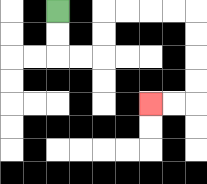{'start': '[2, 0]', 'end': '[6, 4]', 'path_directions': 'D,D,R,R,U,U,R,R,R,R,D,D,D,D,L,L', 'path_coordinates': '[[2, 0], [2, 1], [2, 2], [3, 2], [4, 2], [4, 1], [4, 0], [5, 0], [6, 0], [7, 0], [8, 0], [8, 1], [8, 2], [8, 3], [8, 4], [7, 4], [6, 4]]'}